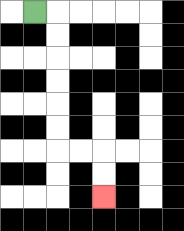{'start': '[1, 0]', 'end': '[4, 8]', 'path_directions': 'R,D,D,D,D,D,D,R,R,D,D', 'path_coordinates': '[[1, 0], [2, 0], [2, 1], [2, 2], [2, 3], [2, 4], [2, 5], [2, 6], [3, 6], [4, 6], [4, 7], [4, 8]]'}